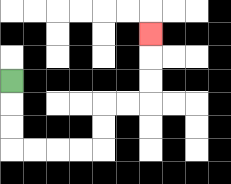{'start': '[0, 3]', 'end': '[6, 1]', 'path_directions': 'D,D,D,R,R,R,R,U,U,R,R,U,U,U', 'path_coordinates': '[[0, 3], [0, 4], [0, 5], [0, 6], [1, 6], [2, 6], [3, 6], [4, 6], [4, 5], [4, 4], [5, 4], [6, 4], [6, 3], [6, 2], [6, 1]]'}